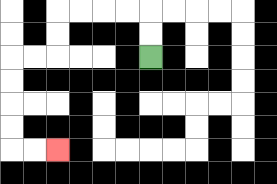{'start': '[6, 2]', 'end': '[2, 6]', 'path_directions': 'U,U,L,L,L,L,D,D,L,L,D,D,D,D,R,R', 'path_coordinates': '[[6, 2], [6, 1], [6, 0], [5, 0], [4, 0], [3, 0], [2, 0], [2, 1], [2, 2], [1, 2], [0, 2], [0, 3], [0, 4], [0, 5], [0, 6], [1, 6], [2, 6]]'}